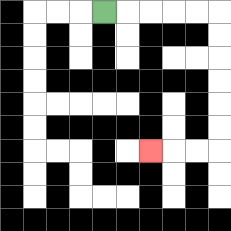{'start': '[4, 0]', 'end': '[6, 6]', 'path_directions': 'R,R,R,R,R,D,D,D,D,D,D,L,L,L', 'path_coordinates': '[[4, 0], [5, 0], [6, 0], [7, 0], [8, 0], [9, 0], [9, 1], [9, 2], [9, 3], [9, 4], [9, 5], [9, 6], [8, 6], [7, 6], [6, 6]]'}